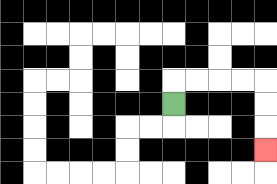{'start': '[7, 4]', 'end': '[11, 6]', 'path_directions': 'U,R,R,R,R,D,D,D', 'path_coordinates': '[[7, 4], [7, 3], [8, 3], [9, 3], [10, 3], [11, 3], [11, 4], [11, 5], [11, 6]]'}